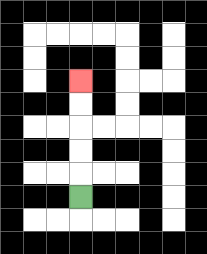{'start': '[3, 8]', 'end': '[3, 3]', 'path_directions': 'U,U,U,U,U', 'path_coordinates': '[[3, 8], [3, 7], [3, 6], [3, 5], [3, 4], [3, 3]]'}